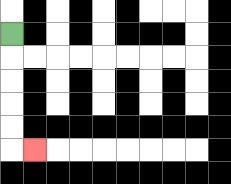{'start': '[0, 1]', 'end': '[1, 6]', 'path_directions': 'D,D,D,D,D,R', 'path_coordinates': '[[0, 1], [0, 2], [0, 3], [0, 4], [0, 5], [0, 6], [1, 6]]'}